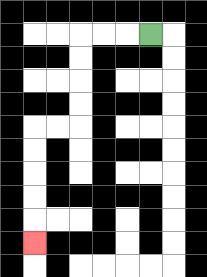{'start': '[6, 1]', 'end': '[1, 10]', 'path_directions': 'L,L,L,D,D,D,D,L,L,D,D,D,D,D', 'path_coordinates': '[[6, 1], [5, 1], [4, 1], [3, 1], [3, 2], [3, 3], [3, 4], [3, 5], [2, 5], [1, 5], [1, 6], [1, 7], [1, 8], [1, 9], [1, 10]]'}